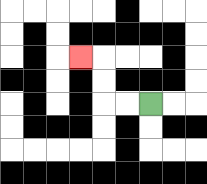{'start': '[6, 4]', 'end': '[3, 2]', 'path_directions': 'L,L,U,U,L', 'path_coordinates': '[[6, 4], [5, 4], [4, 4], [4, 3], [4, 2], [3, 2]]'}